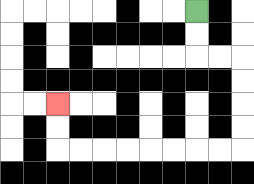{'start': '[8, 0]', 'end': '[2, 4]', 'path_directions': 'D,D,R,R,D,D,D,D,L,L,L,L,L,L,L,L,U,U', 'path_coordinates': '[[8, 0], [8, 1], [8, 2], [9, 2], [10, 2], [10, 3], [10, 4], [10, 5], [10, 6], [9, 6], [8, 6], [7, 6], [6, 6], [5, 6], [4, 6], [3, 6], [2, 6], [2, 5], [2, 4]]'}